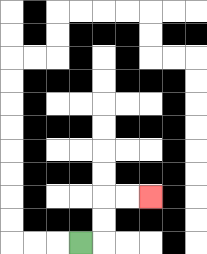{'start': '[3, 10]', 'end': '[6, 8]', 'path_directions': 'R,U,U,R,R', 'path_coordinates': '[[3, 10], [4, 10], [4, 9], [4, 8], [5, 8], [6, 8]]'}